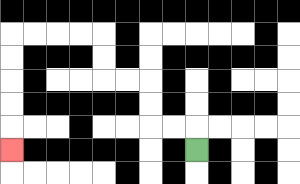{'start': '[8, 6]', 'end': '[0, 6]', 'path_directions': 'U,L,L,U,U,L,L,U,U,L,L,L,L,D,D,D,D,D', 'path_coordinates': '[[8, 6], [8, 5], [7, 5], [6, 5], [6, 4], [6, 3], [5, 3], [4, 3], [4, 2], [4, 1], [3, 1], [2, 1], [1, 1], [0, 1], [0, 2], [0, 3], [0, 4], [0, 5], [0, 6]]'}